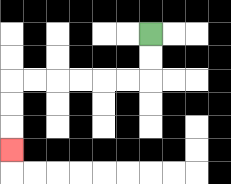{'start': '[6, 1]', 'end': '[0, 6]', 'path_directions': 'D,D,L,L,L,L,L,L,D,D,D', 'path_coordinates': '[[6, 1], [6, 2], [6, 3], [5, 3], [4, 3], [3, 3], [2, 3], [1, 3], [0, 3], [0, 4], [0, 5], [0, 6]]'}